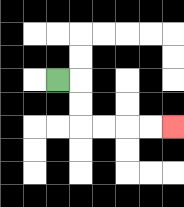{'start': '[2, 3]', 'end': '[7, 5]', 'path_directions': 'R,D,D,R,R,R,R', 'path_coordinates': '[[2, 3], [3, 3], [3, 4], [3, 5], [4, 5], [5, 5], [6, 5], [7, 5]]'}